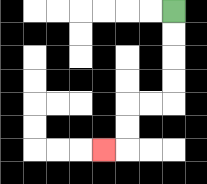{'start': '[7, 0]', 'end': '[4, 6]', 'path_directions': 'D,D,D,D,L,L,D,D,L', 'path_coordinates': '[[7, 0], [7, 1], [7, 2], [7, 3], [7, 4], [6, 4], [5, 4], [5, 5], [5, 6], [4, 6]]'}